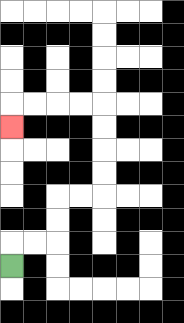{'start': '[0, 11]', 'end': '[0, 5]', 'path_directions': 'U,R,R,U,U,R,R,U,U,U,U,L,L,L,L,D', 'path_coordinates': '[[0, 11], [0, 10], [1, 10], [2, 10], [2, 9], [2, 8], [3, 8], [4, 8], [4, 7], [4, 6], [4, 5], [4, 4], [3, 4], [2, 4], [1, 4], [0, 4], [0, 5]]'}